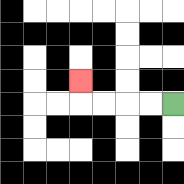{'start': '[7, 4]', 'end': '[3, 3]', 'path_directions': 'L,L,L,L,U', 'path_coordinates': '[[7, 4], [6, 4], [5, 4], [4, 4], [3, 4], [3, 3]]'}